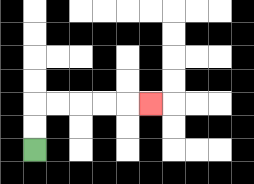{'start': '[1, 6]', 'end': '[6, 4]', 'path_directions': 'U,U,R,R,R,R,R', 'path_coordinates': '[[1, 6], [1, 5], [1, 4], [2, 4], [3, 4], [4, 4], [5, 4], [6, 4]]'}